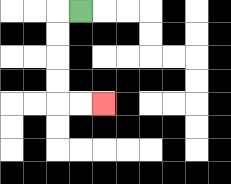{'start': '[3, 0]', 'end': '[4, 4]', 'path_directions': 'L,D,D,D,D,R,R', 'path_coordinates': '[[3, 0], [2, 0], [2, 1], [2, 2], [2, 3], [2, 4], [3, 4], [4, 4]]'}